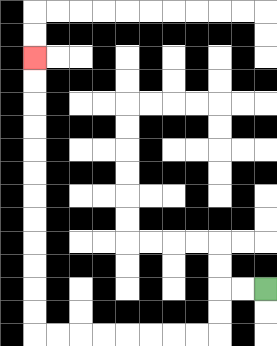{'start': '[11, 12]', 'end': '[1, 2]', 'path_directions': 'L,L,D,D,L,L,L,L,L,L,L,L,U,U,U,U,U,U,U,U,U,U,U,U', 'path_coordinates': '[[11, 12], [10, 12], [9, 12], [9, 13], [9, 14], [8, 14], [7, 14], [6, 14], [5, 14], [4, 14], [3, 14], [2, 14], [1, 14], [1, 13], [1, 12], [1, 11], [1, 10], [1, 9], [1, 8], [1, 7], [1, 6], [1, 5], [1, 4], [1, 3], [1, 2]]'}